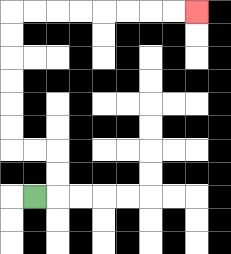{'start': '[1, 8]', 'end': '[8, 0]', 'path_directions': 'R,U,U,L,L,U,U,U,U,U,U,R,R,R,R,R,R,R,R', 'path_coordinates': '[[1, 8], [2, 8], [2, 7], [2, 6], [1, 6], [0, 6], [0, 5], [0, 4], [0, 3], [0, 2], [0, 1], [0, 0], [1, 0], [2, 0], [3, 0], [4, 0], [5, 0], [6, 0], [7, 0], [8, 0]]'}